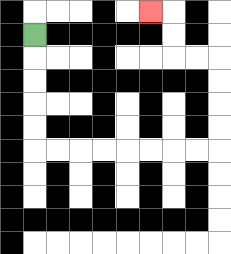{'start': '[1, 1]', 'end': '[6, 0]', 'path_directions': 'D,D,D,D,D,R,R,R,R,R,R,R,R,U,U,U,U,L,L,U,U,L', 'path_coordinates': '[[1, 1], [1, 2], [1, 3], [1, 4], [1, 5], [1, 6], [2, 6], [3, 6], [4, 6], [5, 6], [6, 6], [7, 6], [8, 6], [9, 6], [9, 5], [9, 4], [9, 3], [9, 2], [8, 2], [7, 2], [7, 1], [7, 0], [6, 0]]'}